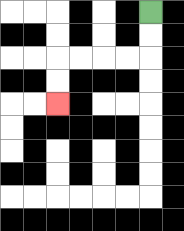{'start': '[6, 0]', 'end': '[2, 4]', 'path_directions': 'D,D,L,L,L,L,D,D', 'path_coordinates': '[[6, 0], [6, 1], [6, 2], [5, 2], [4, 2], [3, 2], [2, 2], [2, 3], [2, 4]]'}